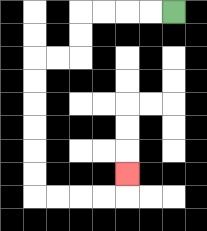{'start': '[7, 0]', 'end': '[5, 7]', 'path_directions': 'L,L,L,L,D,D,L,L,D,D,D,D,D,D,R,R,R,R,U', 'path_coordinates': '[[7, 0], [6, 0], [5, 0], [4, 0], [3, 0], [3, 1], [3, 2], [2, 2], [1, 2], [1, 3], [1, 4], [1, 5], [1, 6], [1, 7], [1, 8], [2, 8], [3, 8], [4, 8], [5, 8], [5, 7]]'}